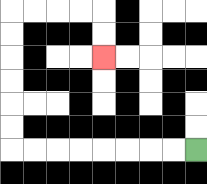{'start': '[8, 6]', 'end': '[4, 2]', 'path_directions': 'L,L,L,L,L,L,L,L,U,U,U,U,U,U,R,R,R,R,D,D', 'path_coordinates': '[[8, 6], [7, 6], [6, 6], [5, 6], [4, 6], [3, 6], [2, 6], [1, 6], [0, 6], [0, 5], [0, 4], [0, 3], [0, 2], [0, 1], [0, 0], [1, 0], [2, 0], [3, 0], [4, 0], [4, 1], [4, 2]]'}